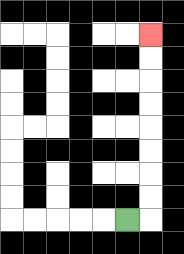{'start': '[5, 9]', 'end': '[6, 1]', 'path_directions': 'R,U,U,U,U,U,U,U,U', 'path_coordinates': '[[5, 9], [6, 9], [6, 8], [6, 7], [6, 6], [6, 5], [6, 4], [6, 3], [6, 2], [6, 1]]'}